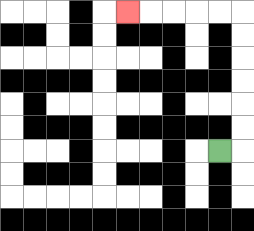{'start': '[9, 6]', 'end': '[5, 0]', 'path_directions': 'R,U,U,U,U,U,U,L,L,L,L,L', 'path_coordinates': '[[9, 6], [10, 6], [10, 5], [10, 4], [10, 3], [10, 2], [10, 1], [10, 0], [9, 0], [8, 0], [7, 0], [6, 0], [5, 0]]'}